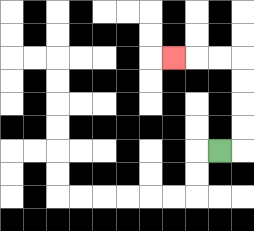{'start': '[9, 6]', 'end': '[7, 2]', 'path_directions': 'R,U,U,U,U,L,L,L', 'path_coordinates': '[[9, 6], [10, 6], [10, 5], [10, 4], [10, 3], [10, 2], [9, 2], [8, 2], [7, 2]]'}